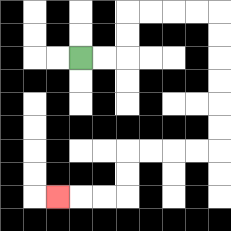{'start': '[3, 2]', 'end': '[2, 8]', 'path_directions': 'R,R,U,U,R,R,R,R,D,D,D,D,D,D,L,L,L,L,D,D,L,L,L', 'path_coordinates': '[[3, 2], [4, 2], [5, 2], [5, 1], [5, 0], [6, 0], [7, 0], [8, 0], [9, 0], [9, 1], [9, 2], [9, 3], [9, 4], [9, 5], [9, 6], [8, 6], [7, 6], [6, 6], [5, 6], [5, 7], [5, 8], [4, 8], [3, 8], [2, 8]]'}